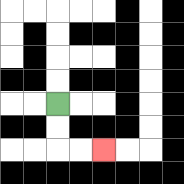{'start': '[2, 4]', 'end': '[4, 6]', 'path_directions': 'D,D,R,R', 'path_coordinates': '[[2, 4], [2, 5], [2, 6], [3, 6], [4, 6]]'}